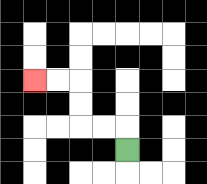{'start': '[5, 6]', 'end': '[1, 3]', 'path_directions': 'U,L,L,U,U,L,L', 'path_coordinates': '[[5, 6], [5, 5], [4, 5], [3, 5], [3, 4], [3, 3], [2, 3], [1, 3]]'}